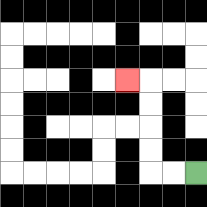{'start': '[8, 7]', 'end': '[5, 3]', 'path_directions': 'L,L,U,U,U,U,L', 'path_coordinates': '[[8, 7], [7, 7], [6, 7], [6, 6], [6, 5], [6, 4], [6, 3], [5, 3]]'}